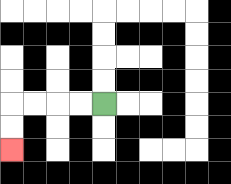{'start': '[4, 4]', 'end': '[0, 6]', 'path_directions': 'L,L,L,L,D,D', 'path_coordinates': '[[4, 4], [3, 4], [2, 4], [1, 4], [0, 4], [0, 5], [0, 6]]'}